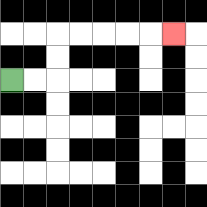{'start': '[0, 3]', 'end': '[7, 1]', 'path_directions': 'R,R,U,U,R,R,R,R,R', 'path_coordinates': '[[0, 3], [1, 3], [2, 3], [2, 2], [2, 1], [3, 1], [4, 1], [5, 1], [6, 1], [7, 1]]'}